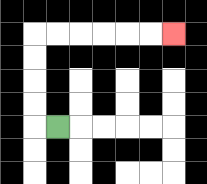{'start': '[2, 5]', 'end': '[7, 1]', 'path_directions': 'L,U,U,U,U,R,R,R,R,R,R', 'path_coordinates': '[[2, 5], [1, 5], [1, 4], [1, 3], [1, 2], [1, 1], [2, 1], [3, 1], [4, 1], [5, 1], [6, 1], [7, 1]]'}